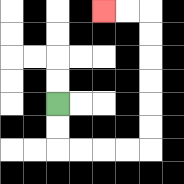{'start': '[2, 4]', 'end': '[4, 0]', 'path_directions': 'D,D,R,R,R,R,U,U,U,U,U,U,L,L', 'path_coordinates': '[[2, 4], [2, 5], [2, 6], [3, 6], [4, 6], [5, 6], [6, 6], [6, 5], [6, 4], [6, 3], [6, 2], [6, 1], [6, 0], [5, 0], [4, 0]]'}